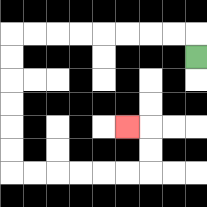{'start': '[8, 2]', 'end': '[5, 5]', 'path_directions': 'U,L,L,L,L,L,L,L,L,D,D,D,D,D,D,R,R,R,R,R,R,U,U,L', 'path_coordinates': '[[8, 2], [8, 1], [7, 1], [6, 1], [5, 1], [4, 1], [3, 1], [2, 1], [1, 1], [0, 1], [0, 2], [0, 3], [0, 4], [0, 5], [0, 6], [0, 7], [1, 7], [2, 7], [3, 7], [4, 7], [5, 7], [6, 7], [6, 6], [6, 5], [5, 5]]'}